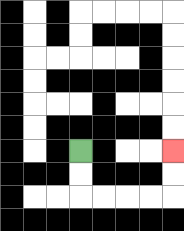{'start': '[3, 6]', 'end': '[7, 6]', 'path_directions': 'D,D,R,R,R,R,U,U', 'path_coordinates': '[[3, 6], [3, 7], [3, 8], [4, 8], [5, 8], [6, 8], [7, 8], [7, 7], [7, 6]]'}